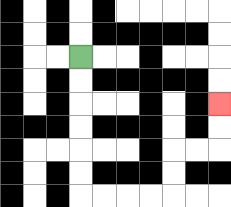{'start': '[3, 2]', 'end': '[9, 4]', 'path_directions': 'D,D,D,D,D,D,R,R,R,R,U,U,R,R,U,U', 'path_coordinates': '[[3, 2], [3, 3], [3, 4], [3, 5], [3, 6], [3, 7], [3, 8], [4, 8], [5, 8], [6, 8], [7, 8], [7, 7], [7, 6], [8, 6], [9, 6], [9, 5], [9, 4]]'}